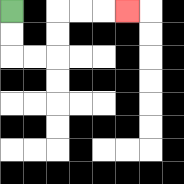{'start': '[0, 0]', 'end': '[5, 0]', 'path_directions': 'D,D,R,R,U,U,R,R,R', 'path_coordinates': '[[0, 0], [0, 1], [0, 2], [1, 2], [2, 2], [2, 1], [2, 0], [3, 0], [4, 0], [5, 0]]'}